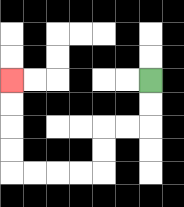{'start': '[6, 3]', 'end': '[0, 3]', 'path_directions': 'D,D,L,L,D,D,L,L,L,L,U,U,U,U', 'path_coordinates': '[[6, 3], [6, 4], [6, 5], [5, 5], [4, 5], [4, 6], [4, 7], [3, 7], [2, 7], [1, 7], [0, 7], [0, 6], [0, 5], [0, 4], [0, 3]]'}